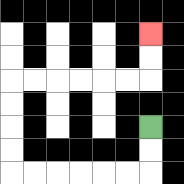{'start': '[6, 5]', 'end': '[6, 1]', 'path_directions': 'D,D,L,L,L,L,L,L,U,U,U,U,R,R,R,R,R,R,U,U', 'path_coordinates': '[[6, 5], [6, 6], [6, 7], [5, 7], [4, 7], [3, 7], [2, 7], [1, 7], [0, 7], [0, 6], [0, 5], [0, 4], [0, 3], [1, 3], [2, 3], [3, 3], [4, 3], [5, 3], [6, 3], [6, 2], [6, 1]]'}